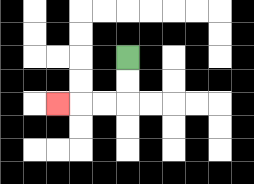{'start': '[5, 2]', 'end': '[2, 4]', 'path_directions': 'D,D,L,L,L', 'path_coordinates': '[[5, 2], [5, 3], [5, 4], [4, 4], [3, 4], [2, 4]]'}